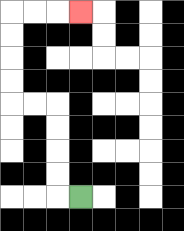{'start': '[3, 8]', 'end': '[3, 0]', 'path_directions': 'L,U,U,U,U,L,L,U,U,U,U,R,R,R', 'path_coordinates': '[[3, 8], [2, 8], [2, 7], [2, 6], [2, 5], [2, 4], [1, 4], [0, 4], [0, 3], [0, 2], [0, 1], [0, 0], [1, 0], [2, 0], [3, 0]]'}